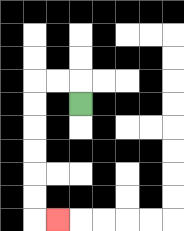{'start': '[3, 4]', 'end': '[2, 9]', 'path_directions': 'U,L,L,D,D,D,D,D,D,R', 'path_coordinates': '[[3, 4], [3, 3], [2, 3], [1, 3], [1, 4], [1, 5], [1, 6], [1, 7], [1, 8], [1, 9], [2, 9]]'}